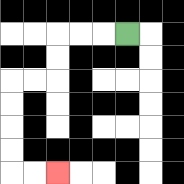{'start': '[5, 1]', 'end': '[2, 7]', 'path_directions': 'L,L,L,D,D,L,L,D,D,D,D,R,R', 'path_coordinates': '[[5, 1], [4, 1], [3, 1], [2, 1], [2, 2], [2, 3], [1, 3], [0, 3], [0, 4], [0, 5], [0, 6], [0, 7], [1, 7], [2, 7]]'}